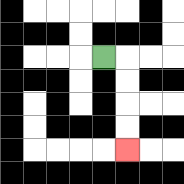{'start': '[4, 2]', 'end': '[5, 6]', 'path_directions': 'R,D,D,D,D', 'path_coordinates': '[[4, 2], [5, 2], [5, 3], [5, 4], [5, 5], [5, 6]]'}